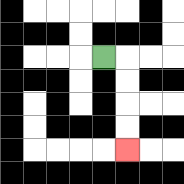{'start': '[4, 2]', 'end': '[5, 6]', 'path_directions': 'R,D,D,D,D', 'path_coordinates': '[[4, 2], [5, 2], [5, 3], [5, 4], [5, 5], [5, 6]]'}